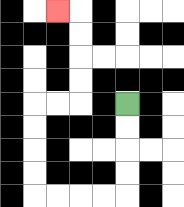{'start': '[5, 4]', 'end': '[2, 0]', 'path_directions': 'D,D,D,D,L,L,L,L,U,U,U,U,R,R,U,U,U,U,L', 'path_coordinates': '[[5, 4], [5, 5], [5, 6], [5, 7], [5, 8], [4, 8], [3, 8], [2, 8], [1, 8], [1, 7], [1, 6], [1, 5], [1, 4], [2, 4], [3, 4], [3, 3], [3, 2], [3, 1], [3, 0], [2, 0]]'}